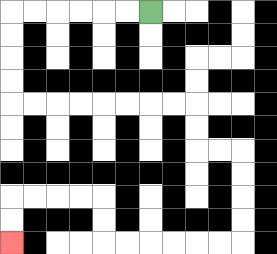{'start': '[6, 0]', 'end': '[0, 10]', 'path_directions': 'L,L,L,L,L,L,D,D,D,D,R,R,R,R,R,R,R,R,D,D,R,R,D,D,D,D,L,L,L,L,L,L,U,U,L,L,L,L,D,D', 'path_coordinates': '[[6, 0], [5, 0], [4, 0], [3, 0], [2, 0], [1, 0], [0, 0], [0, 1], [0, 2], [0, 3], [0, 4], [1, 4], [2, 4], [3, 4], [4, 4], [5, 4], [6, 4], [7, 4], [8, 4], [8, 5], [8, 6], [9, 6], [10, 6], [10, 7], [10, 8], [10, 9], [10, 10], [9, 10], [8, 10], [7, 10], [6, 10], [5, 10], [4, 10], [4, 9], [4, 8], [3, 8], [2, 8], [1, 8], [0, 8], [0, 9], [0, 10]]'}